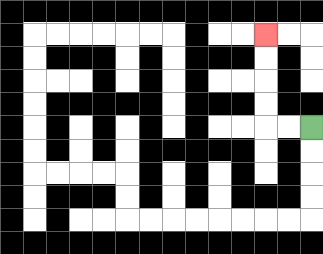{'start': '[13, 5]', 'end': '[11, 1]', 'path_directions': 'L,L,U,U,U,U', 'path_coordinates': '[[13, 5], [12, 5], [11, 5], [11, 4], [11, 3], [11, 2], [11, 1]]'}